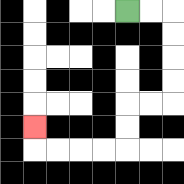{'start': '[5, 0]', 'end': '[1, 5]', 'path_directions': 'R,R,D,D,D,D,L,L,D,D,L,L,L,L,U', 'path_coordinates': '[[5, 0], [6, 0], [7, 0], [7, 1], [7, 2], [7, 3], [7, 4], [6, 4], [5, 4], [5, 5], [5, 6], [4, 6], [3, 6], [2, 6], [1, 6], [1, 5]]'}